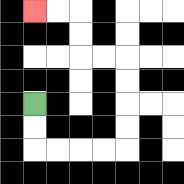{'start': '[1, 4]', 'end': '[1, 0]', 'path_directions': 'D,D,R,R,R,R,U,U,U,U,L,L,U,U,L,L', 'path_coordinates': '[[1, 4], [1, 5], [1, 6], [2, 6], [3, 6], [4, 6], [5, 6], [5, 5], [5, 4], [5, 3], [5, 2], [4, 2], [3, 2], [3, 1], [3, 0], [2, 0], [1, 0]]'}